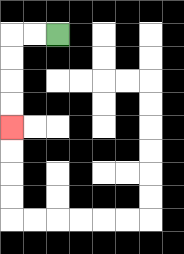{'start': '[2, 1]', 'end': '[0, 5]', 'path_directions': 'L,L,D,D,D,D', 'path_coordinates': '[[2, 1], [1, 1], [0, 1], [0, 2], [0, 3], [0, 4], [0, 5]]'}